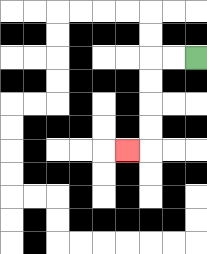{'start': '[8, 2]', 'end': '[5, 6]', 'path_directions': 'L,L,D,D,D,D,L', 'path_coordinates': '[[8, 2], [7, 2], [6, 2], [6, 3], [6, 4], [6, 5], [6, 6], [5, 6]]'}